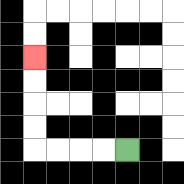{'start': '[5, 6]', 'end': '[1, 2]', 'path_directions': 'L,L,L,L,U,U,U,U', 'path_coordinates': '[[5, 6], [4, 6], [3, 6], [2, 6], [1, 6], [1, 5], [1, 4], [1, 3], [1, 2]]'}